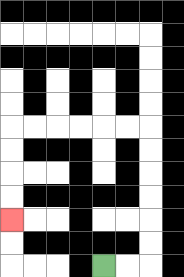{'start': '[4, 11]', 'end': '[0, 9]', 'path_directions': 'R,R,U,U,U,U,U,U,L,L,L,L,L,L,D,D,D,D', 'path_coordinates': '[[4, 11], [5, 11], [6, 11], [6, 10], [6, 9], [6, 8], [6, 7], [6, 6], [6, 5], [5, 5], [4, 5], [3, 5], [2, 5], [1, 5], [0, 5], [0, 6], [0, 7], [0, 8], [0, 9]]'}